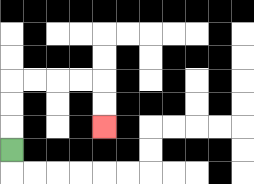{'start': '[0, 6]', 'end': '[4, 5]', 'path_directions': 'U,U,U,R,R,R,R,D,D', 'path_coordinates': '[[0, 6], [0, 5], [0, 4], [0, 3], [1, 3], [2, 3], [3, 3], [4, 3], [4, 4], [4, 5]]'}